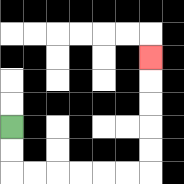{'start': '[0, 5]', 'end': '[6, 2]', 'path_directions': 'D,D,R,R,R,R,R,R,U,U,U,U,U', 'path_coordinates': '[[0, 5], [0, 6], [0, 7], [1, 7], [2, 7], [3, 7], [4, 7], [5, 7], [6, 7], [6, 6], [6, 5], [6, 4], [6, 3], [6, 2]]'}